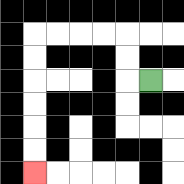{'start': '[6, 3]', 'end': '[1, 7]', 'path_directions': 'L,U,U,L,L,L,L,D,D,D,D,D,D', 'path_coordinates': '[[6, 3], [5, 3], [5, 2], [5, 1], [4, 1], [3, 1], [2, 1], [1, 1], [1, 2], [1, 3], [1, 4], [1, 5], [1, 6], [1, 7]]'}